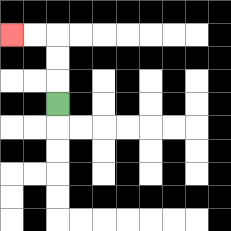{'start': '[2, 4]', 'end': '[0, 1]', 'path_directions': 'U,U,U,L,L', 'path_coordinates': '[[2, 4], [2, 3], [2, 2], [2, 1], [1, 1], [0, 1]]'}